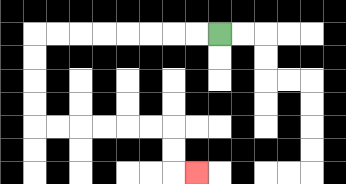{'start': '[9, 1]', 'end': '[8, 7]', 'path_directions': 'L,L,L,L,L,L,L,L,D,D,D,D,R,R,R,R,R,R,D,D,R', 'path_coordinates': '[[9, 1], [8, 1], [7, 1], [6, 1], [5, 1], [4, 1], [3, 1], [2, 1], [1, 1], [1, 2], [1, 3], [1, 4], [1, 5], [2, 5], [3, 5], [4, 5], [5, 5], [6, 5], [7, 5], [7, 6], [7, 7], [8, 7]]'}